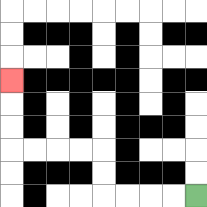{'start': '[8, 8]', 'end': '[0, 3]', 'path_directions': 'L,L,L,L,U,U,L,L,L,L,U,U,U', 'path_coordinates': '[[8, 8], [7, 8], [6, 8], [5, 8], [4, 8], [4, 7], [4, 6], [3, 6], [2, 6], [1, 6], [0, 6], [0, 5], [0, 4], [0, 3]]'}